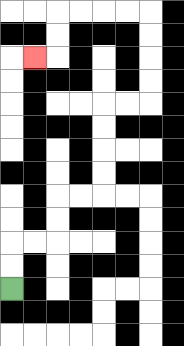{'start': '[0, 12]', 'end': '[1, 2]', 'path_directions': 'U,U,R,R,U,U,R,R,U,U,U,U,R,R,U,U,U,U,L,L,L,L,D,D,L', 'path_coordinates': '[[0, 12], [0, 11], [0, 10], [1, 10], [2, 10], [2, 9], [2, 8], [3, 8], [4, 8], [4, 7], [4, 6], [4, 5], [4, 4], [5, 4], [6, 4], [6, 3], [6, 2], [6, 1], [6, 0], [5, 0], [4, 0], [3, 0], [2, 0], [2, 1], [2, 2], [1, 2]]'}